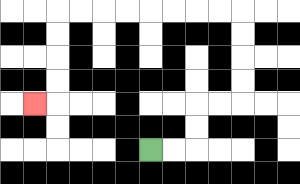{'start': '[6, 6]', 'end': '[1, 4]', 'path_directions': 'R,R,U,U,R,R,U,U,U,U,L,L,L,L,L,L,L,L,D,D,D,D,L', 'path_coordinates': '[[6, 6], [7, 6], [8, 6], [8, 5], [8, 4], [9, 4], [10, 4], [10, 3], [10, 2], [10, 1], [10, 0], [9, 0], [8, 0], [7, 0], [6, 0], [5, 0], [4, 0], [3, 0], [2, 0], [2, 1], [2, 2], [2, 3], [2, 4], [1, 4]]'}